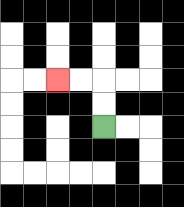{'start': '[4, 5]', 'end': '[2, 3]', 'path_directions': 'U,U,L,L', 'path_coordinates': '[[4, 5], [4, 4], [4, 3], [3, 3], [2, 3]]'}